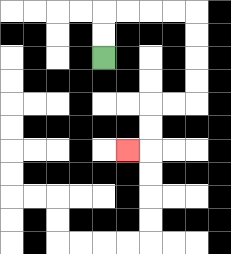{'start': '[4, 2]', 'end': '[5, 6]', 'path_directions': 'U,U,R,R,R,R,D,D,D,D,L,L,D,D,L', 'path_coordinates': '[[4, 2], [4, 1], [4, 0], [5, 0], [6, 0], [7, 0], [8, 0], [8, 1], [8, 2], [8, 3], [8, 4], [7, 4], [6, 4], [6, 5], [6, 6], [5, 6]]'}